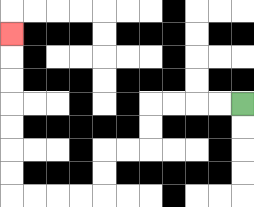{'start': '[10, 4]', 'end': '[0, 1]', 'path_directions': 'L,L,L,L,D,D,L,L,D,D,L,L,L,L,U,U,U,U,U,U,U', 'path_coordinates': '[[10, 4], [9, 4], [8, 4], [7, 4], [6, 4], [6, 5], [6, 6], [5, 6], [4, 6], [4, 7], [4, 8], [3, 8], [2, 8], [1, 8], [0, 8], [0, 7], [0, 6], [0, 5], [0, 4], [0, 3], [0, 2], [0, 1]]'}